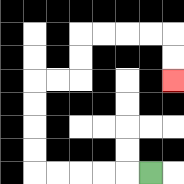{'start': '[6, 7]', 'end': '[7, 3]', 'path_directions': 'L,L,L,L,L,U,U,U,U,R,R,U,U,R,R,R,R,D,D', 'path_coordinates': '[[6, 7], [5, 7], [4, 7], [3, 7], [2, 7], [1, 7], [1, 6], [1, 5], [1, 4], [1, 3], [2, 3], [3, 3], [3, 2], [3, 1], [4, 1], [5, 1], [6, 1], [7, 1], [7, 2], [7, 3]]'}